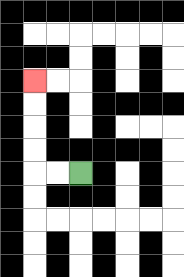{'start': '[3, 7]', 'end': '[1, 3]', 'path_directions': 'L,L,U,U,U,U', 'path_coordinates': '[[3, 7], [2, 7], [1, 7], [1, 6], [1, 5], [1, 4], [1, 3]]'}